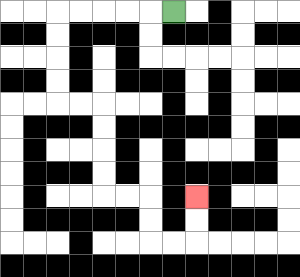{'start': '[7, 0]', 'end': '[8, 8]', 'path_directions': 'L,L,L,L,L,D,D,D,D,R,R,D,D,D,D,R,R,D,D,R,R,U,U', 'path_coordinates': '[[7, 0], [6, 0], [5, 0], [4, 0], [3, 0], [2, 0], [2, 1], [2, 2], [2, 3], [2, 4], [3, 4], [4, 4], [4, 5], [4, 6], [4, 7], [4, 8], [5, 8], [6, 8], [6, 9], [6, 10], [7, 10], [8, 10], [8, 9], [8, 8]]'}